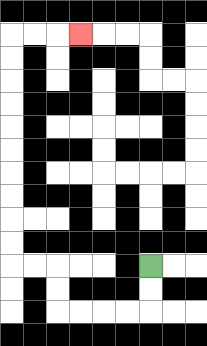{'start': '[6, 11]', 'end': '[3, 1]', 'path_directions': 'D,D,L,L,L,L,U,U,L,L,U,U,U,U,U,U,U,U,U,U,R,R,R', 'path_coordinates': '[[6, 11], [6, 12], [6, 13], [5, 13], [4, 13], [3, 13], [2, 13], [2, 12], [2, 11], [1, 11], [0, 11], [0, 10], [0, 9], [0, 8], [0, 7], [0, 6], [0, 5], [0, 4], [0, 3], [0, 2], [0, 1], [1, 1], [2, 1], [3, 1]]'}